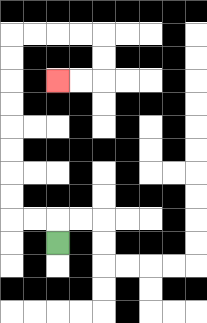{'start': '[2, 10]', 'end': '[2, 3]', 'path_directions': 'U,L,L,U,U,U,U,U,U,U,U,R,R,R,R,D,D,L,L', 'path_coordinates': '[[2, 10], [2, 9], [1, 9], [0, 9], [0, 8], [0, 7], [0, 6], [0, 5], [0, 4], [0, 3], [0, 2], [0, 1], [1, 1], [2, 1], [3, 1], [4, 1], [4, 2], [4, 3], [3, 3], [2, 3]]'}